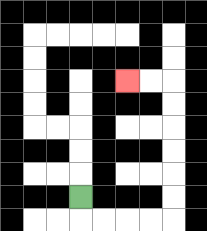{'start': '[3, 8]', 'end': '[5, 3]', 'path_directions': 'D,R,R,R,R,U,U,U,U,U,U,L,L', 'path_coordinates': '[[3, 8], [3, 9], [4, 9], [5, 9], [6, 9], [7, 9], [7, 8], [7, 7], [7, 6], [7, 5], [7, 4], [7, 3], [6, 3], [5, 3]]'}